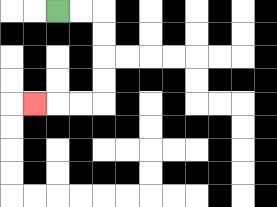{'start': '[2, 0]', 'end': '[1, 4]', 'path_directions': 'R,R,D,D,D,D,L,L,L', 'path_coordinates': '[[2, 0], [3, 0], [4, 0], [4, 1], [4, 2], [4, 3], [4, 4], [3, 4], [2, 4], [1, 4]]'}